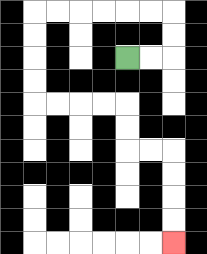{'start': '[5, 2]', 'end': '[7, 10]', 'path_directions': 'R,R,U,U,L,L,L,L,L,L,D,D,D,D,R,R,R,R,D,D,R,R,D,D,D,D', 'path_coordinates': '[[5, 2], [6, 2], [7, 2], [7, 1], [7, 0], [6, 0], [5, 0], [4, 0], [3, 0], [2, 0], [1, 0], [1, 1], [1, 2], [1, 3], [1, 4], [2, 4], [3, 4], [4, 4], [5, 4], [5, 5], [5, 6], [6, 6], [7, 6], [7, 7], [7, 8], [7, 9], [7, 10]]'}